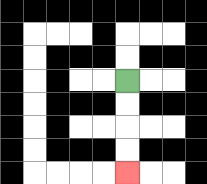{'start': '[5, 3]', 'end': '[5, 7]', 'path_directions': 'D,D,D,D', 'path_coordinates': '[[5, 3], [5, 4], [5, 5], [5, 6], [5, 7]]'}